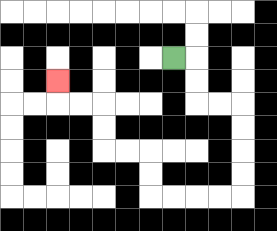{'start': '[7, 2]', 'end': '[2, 3]', 'path_directions': 'R,D,D,R,R,D,D,D,D,L,L,L,L,U,U,L,L,U,U,L,L,U', 'path_coordinates': '[[7, 2], [8, 2], [8, 3], [8, 4], [9, 4], [10, 4], [10, 5], [10, 6], [10, 7], [10, 8], [9, 8], [8, 8], [7, 8], [6, 8], [6, 7], [6, 6], [5, 6], [4, 6], [4, 5], [4, 4], [3, 4], [2, 4], [2, 3]]'}